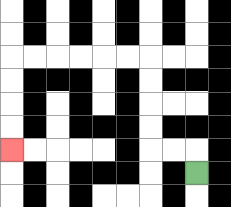{'start': '[8, 7]', 'end': '[0, 6]', 'path_directions': 'U,L,L,U,U,U,U,L,L,L,L,L,L,D,D,D,D', 'path_coordinates': '[[8, 7], [8, 6], [7, 6], [6, 6], [6, 5], [6, 4], [6, 3], [6, 2], [5, 2], [4, 2], [3, 2], [2, 2], [1, 2], [0, 2], [0, 3], [0, 4], [0, 5], [0, 6]]'}